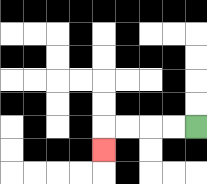{'start': '[8, 5]', 'end': '[4, 6]', 'path_directions': 'L,L,L,L,D', 'path_coordinates': '[[8, 5], [7, 5], [6, 5], [5, 5], [4, 5], [4, 6]]'}